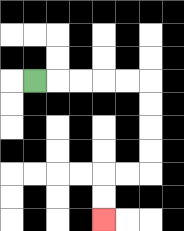{'start': '[1, 3]', 'end': '[4, 9]', 'path_directions': 'R,R,R,R,R,D,D,D,D,L,L,D,D', 'path_coordinates': '[[1, 3], [2, 3], [3, 3], [4, 3], [5, 3], [6, 3], [6, 4], [6, 5], [6, 6], [6, 7], [5, 7], [4, 7], [4, 8], [4, 9]]'}